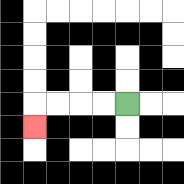{'start': '[5, 4]', 'end': '[1, 5]', 'path_directions': 'L,L,L,L,D', 'path_coordinates': '[[5, 4], [4, 4], [3, 4], [2, 4], [1, 4], [1, 5]]'}